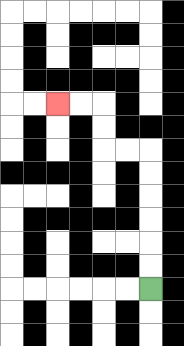{'start': '[6, 12]', 'end': '[2, 4]', 'path_directions': 'U,U,U,U,U,U,L,L,U,U,L,L', 'path_coordinates': '[[6, 12], [6, 11], [6, 10], [6, 9], [6, 8], [6, 7], [6, 6], [5, 6], [4, 6], [4, 5], [4, 4], [3, 4], [2, 4]]'}